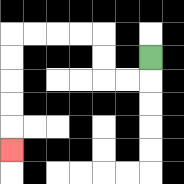{'start': '[6, 2]', 'end': '[0, 6]', 'path_directions': 'D,L,L,U,U,L,L,L,L,D,D,D,D,D', 'path_coordinates': '[[6, 2], [6, 3], [5, 3], [4, 3], [4, 2], [4, 1], [3, 1], [2, 1], [1, 1], [0, 1], [0, 2], [0, 3], [0, 4], [0, 5], [0, 6]]'}